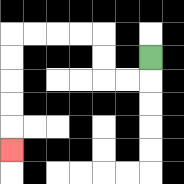{'start': '[6, 2]', 'end': '[0, 6]', 'path_directions': 'D,L,L,U,U,L,L,L,L,D,D,D,D,D', 'path_coordinates': '[[6, 2], [6, 3], [5, 3], [4, 3], [4, 2], [4, 1], [3, 1], [2, 1], [1, 1], [0, 1], [0, 2], [0, 3], [0, 4], [0, 5], [0, 6]]'}